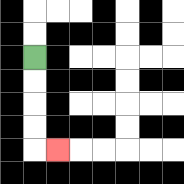{'start': '[1, 2]', 'end': '[2, 6]', 'path_directions': 'D,D,D,D,R', 'path_coordinates': '[[1, 2], [1, 3], [1, 4], [1, 5], [1, 6], [2, 6]]'}